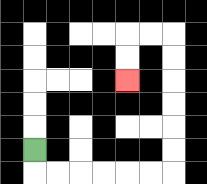{'start': '[1, 6]', 'end': '[5, 3]', 'path_directions': 'D,R,R,R,R,R,R,U,U,U,U,U,U,L,L,D,D', 'path_coordinates': '[[1, 6], [1, 7], [2, 7], [3, 7], [4, 7], [5, 7], [6, 7], [7, 7], [7, 6], [7, 5], [7, 4], [7, 3], [7, 2], [7, 1], [6, 1], [5, 1], [5, 2], [5, 3]]'}